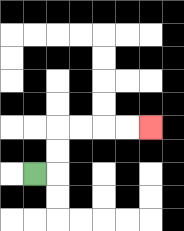{'start': '[1, 7]', 'end': '[6, 5]', 'path_directions': 'R,U,U,R,R,R,R', 'path_coordinates': '[[1, 7], [2, 7], [2, 6], [2, 5], [3, 5], [4, 5], [5, 5], [6, 5]]'}